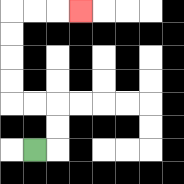{'start': '[1, 6]', 'end': '[3, 0]', 'path_directions': 'R,U,U,L,L,U,U,U,U,R,R,R', 'path_coordinates': '[[1, 6], [2, 6], [2, 5], [2, 4], [1, 4], [0, 4], [0, 3], [0, 2], [0, 1], [0, 0], [1, 0], [2, 0], [3, 0]]'}